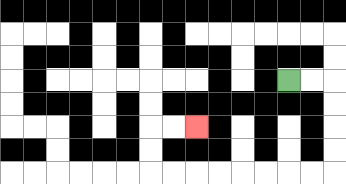{'start': '[12, 3]', 'end': '[8, 5]', 'path_directions': 'R,R,D,D,D,D,L,L,L,L,L,L,L,L,U,U,R,R', 'path_coordinates': '[[12, 3], [13, 3], [14, 3], [14, 4], [14, 5], [14, 6], [14, 7], [13, 7], [12, 7], [11, 7], [10, 7], [9, 7], [8, 7], [7, 7], [6, 7], [6, 6], [6, 5], [7, 5], [8, 5]]'}